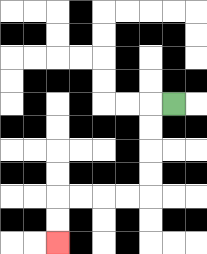{'start': '[7, 4]', 'end': '[2, 10]', 'path_directions': 'L,D,D,D,D,L,L,L,L,D,D', 'path_coordinates': '[[7, 4], [6, 4], [6, 5], [6, 6], [6, 7], [6, 8], [5, 8], [4, 8], [3, 8], [2, 8], [2, 9], [2, 10]]'}